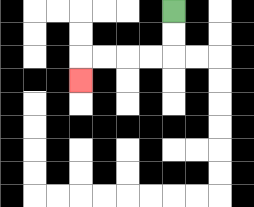{'start': '[7, 0]', 'end': '[3, 3]', 'path_directions': 'D,D,L,L,L,L,D', 'path_coordinates': '[[7, 0], [7, 1], [7, 2], [6, 2], [5, 2], [4, 2], [3, 2], [3, 3]]'}